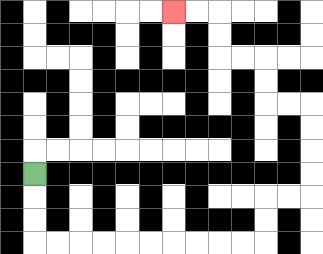{'start': '[1, 7]', 'end': '[7, 0]', 'path_directions': 'D,D,D,R,R,R,R,R,R,R,R,R,R,U,U,R,R,U,U,U,U,L,L,U,U,L,L,U,U,L,L', 'path_coordinates': '[[1, 7], [1, 8], [1, 9], [1, 10], [2, 10], [3, 10], [4, 10], [5, 10], [6, 10], [7, 10], [8, 10], [9, 10], [10, 10], [11, 10], [11, 9], [11, 8], [12, 8], [13, 8], [13, 7], [13, 6], [13, 5], [13, 4], [12, 4], [11, 4], [11, 3], [11, 2], [10, 2], [9, 2], [9, 1], [9, 0], [8, 0], [7, 0]]'}